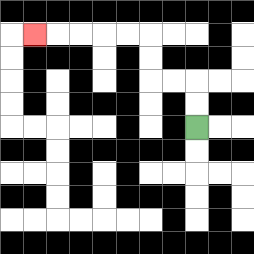{'start': '[8, 5]', 'end': '[1, 1]', 'path_directions': 'U,U,L,L,U,U,L,L,L,L,L', 'path_coordinates': '[[8, 5], [8, 4], [8, 3], [7, 3], [6, 3], [6, 2], [6, 1], [5, 1], [4, 1], [3, 1], [2, 1], [1, 1]]'}